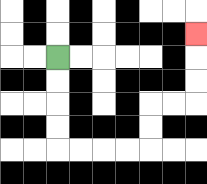{'start': '[2, 2]', 'end': '[8, 1]', 'path_directions': 'D,D,D,D,R,R,R,R,U,U,R,R,U,U,U', 'path_coordinates': '[[2, 2], [2, 3], [2, 4], [2, 5], [2, 6], [3, 6], [4, 6], [5, 6], [6, 6], [6, 5], [6, 4], [7, 4], [8, 4], [8, 3], [8, 2], [8, 1]]'}